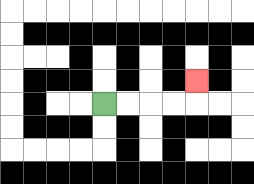{'start': '[4, 4]', 'end': '[8, 3]', 'path_directions': 'R,R,R,R,U', 'path_coordinates': '[[4, 4], [5, 4], [6, 4], [7, 4], [8, 4], [8, 3]]'}